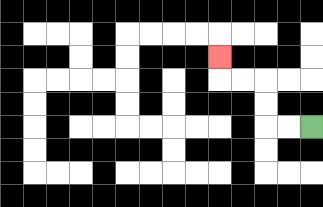{'start': '[13, 5]', 'end': '[9, 2]', 'path_directions': 'L,L,U,U,L,L,U', 'path_coordinates': '[[13, 5], [12, 5], [11, 5], [11, 4], [11, 3], [10, 3], [9, 3], [9, 2]]'}